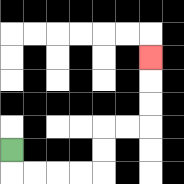{'start': '[0, 6]', 'end': '[6, 2]', 'path_directions': 'D,R,R,R,R,U,U,R,R,U,U,U', 'path_coordinates': '[[0, 6], [0, 7], [1, 7], [2, 7], [3, 7], [4, 7], [4, 6], [4, 5], [5, 5], [6, 5], [6, 4], [6, 3], [6, 2]]'}